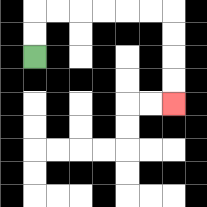{'start': '[1, 2]', 'end': '[7, 4]', 'path_directions': 'U,U,R,R,R,R,R,R,D,D,D,D', 'path_coordinates': '[[1, 2], [1, 1], [1, 0], [2, 0], [3, 0], [4, 0], [5, 0], [6, 0], [7, 0], [7, 1], [7, 2], [7, 3], [7, 4]]'}